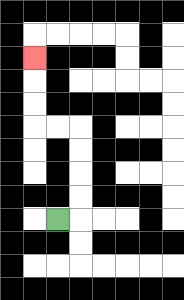{'start': '[2, 9]', 'end': '[1, 2]', 'path_directions': 'R,U,U,U,U,L,L,U,U,U', 'path_coordinates': '[[2, 9], [3, 9], [3, 8], [3, 7], [3, 6], [3, 5], [2, 5], [1, 5], [1, 4], [1, 3], [1, 2]]'}